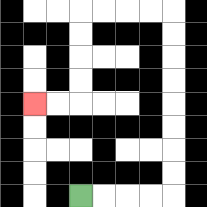{'start': '[3, 8]', 'end': '[1, 4]', 'path_directions': 'R,R,R,R,U,U,U,U,U,U,U,U,L,L,L,L,D,D,D,D,L,L', 'path_coordinates': '[[3, 8], [4, 8], [5, 8], [6, 8], [7, 8], [7, 7], [7, 6], [7, 5], [7, 4], [7, 3], [7, 2], [7, 1], [7, 0], [6, 0], [5, 0], [4, 0], [3, 0], [3, 1], [3, 2], [3, 3], [3, 4], [2, 4], [1, 4]]'}